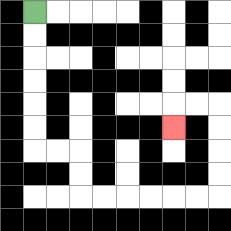{'start': '[1, 0]', 'end': '[7, 5]', 'path_directions': 'D,D,D,D,D,D,R,R,D,D,R,R,R,R,R,R,U,U,U,U,L,L,D', 'path_coordinates': '[[1, 0], [1, 1], [1, 2], [1, 3], [1, 4], [1, 5], [1, 6], [2, 6], [3, 6], [3, 7], [3, 8], [4, 8], [5, 8], [6, 8], [7, 8], [8, 8], [9, 8], [9, 7], [9, 6], [9, 5], [9, 4], [8, 4], [7, 4], [7, 5]]'}